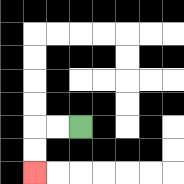{'start': '[3, 5]', 'end': '[1, 7]', 'path_directions': 'L,L,D,D', 'path_coordinates': '[[3, 5], [2, 5], [1, 5], [1, 6], [1, 7]]'}